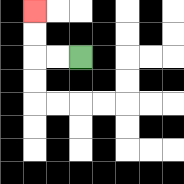{'start': '[3, 2]', 'end': '[1, 0]', 'path_directions': 'L,L,U,U', 'path_coordinates': '[[3, 2], [2, 2], [1, 2], [1, 1], [1, 0]]'}